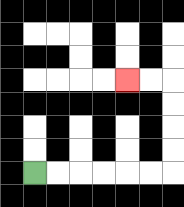{'start': '[1, 7]', 'end': '[5, 3]', 'path_directions': 'R,R,R,R,R,R,U,U,U,U,L,L', 'path_coordinates': '[[1, 7], [2, 7], [3, 7], [4, 7], [5, 7], [6, 7], [7, 7], [7, 6], [7, 5], [7, 4], [7, 3], [6, 3], [5, 3]]'}